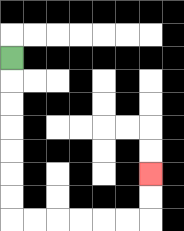{'start': '[0, 2]', 'end': '[6, 7]', 'path_directions': 'D,D,D,D,D,D,D,R,R,R,R,R,R,U,U', 'path_coordinates': '[[0, 2], [0, 3], [0, 4], [0, 5], [0, 6], [0, 7], [0, 8], [0, 9], [1, 9], [2, 9], [3, 9], [4, 9], [5, 9], [6, 9], [6, 8], [6, 7]]'}